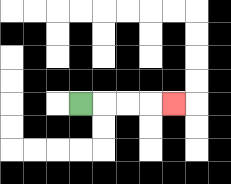{'start': '[3, 4]', 'end': '[7, 4]', 'path_directions': 'R,R,R,R', 'path_coordinates': '[[3, 4], [4, 4], [5, 4], [6, 4], [7, 4]]'}